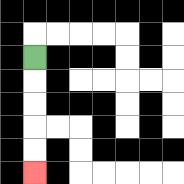{'start': '[1, 2]', 'end': '[1, 7]', 'path_directions': 'D,D,D,D,D', 'path_coordinates': '[[1, 2], [1, 3], [1, 4], [1, 5], [1, 6], [1, 7]]'}